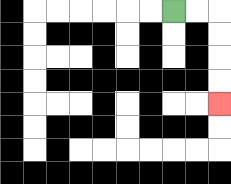{'start': '[7, 0]', 'end': '[9, 4]', 'path_directions': 'R,R,D,D,D,D', 'path_coordinates': '[[7, 0], [8, 0], [9, 0], [9, 1], [9, 2], [9, 3], [9, 4]]'}